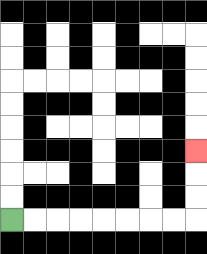{'start': '[0, 9]', 'end': '[8, 6]', 'path_directions': 'R,R,R,R,R,R,R,R,U,U,U', 'path_coordinates': '[[0, 9], [1, 9], [2, 9], [3, 9], [4, 9], [5, 9], [6, 9], [7, 9], [8, 9], [8, 8], [8, 7], [8, 6]]'}